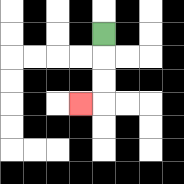{'start': '[4, 1]', 'end': '[3, 4]', 'path_directions': 'D,D,D,L', 'path_coordinates': '[[4, 1], [4, 2], [4, 3], [4, 4], [3, 4]]'}